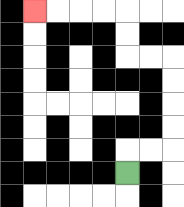{'start': '[5, 7]', 'end': '[1, 0]', 'path_directions': 'U,R,R,U,U,U,U,L,L,U,U,L,L,L,L', 'path_coordinates': '[[5, 7], [5, 6], [6, 6], [7, 6], [7, 5], [7, 4], [7, 3], [7, 2], [6, 2], [5, 2], [5, 1], [5, 0], [4, 0], [3, 0], [2, 0], [1, 0]]'}